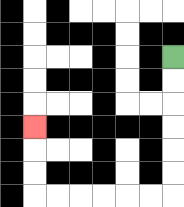{'start': '[7, 2]', 'end': '[1, 5]', 'path_directions': 'D,D,D,D,D,D,L,L,L,L,L,L,U,U,U', 'path_coordinates': '[[7, 2], [7, 3], [7, 4], [7, 5], [7, 6], [7, 7], [7, 8], [6, 8], [5, 8], [4, 8], [3, 8], [2, 8], [1, 8], [1, 7], [1, 6], [1, 5]]'}